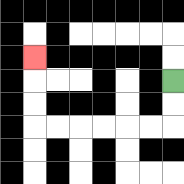{'start': '[7, 3]', 'end': '[1, 2]', 'path_directions': 'D,D,L,L,L,L,L,L,U,U,U', 'path_coordinates': '[[7, 3], [7, 4], [7, 5], [6, 5], [5, 5], [4, 5], [3, 5], [2, 5], [1, 5], [1, 4], [1, 3], [1, 2]]'}